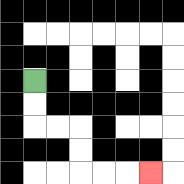{'start': '[1, 3]', 'end': '[6, 7]', 'path_directions': 'D,D,R,R,D,D,R,R,R', 'path_coordinates': '[[1, 3], [1, 4], [1, 5], [2, 5], [3, 5], [3, 6], [3, 7], [4, 7], [5, 7], [6, 7]]'}